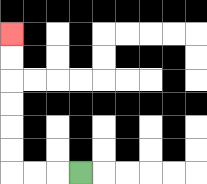{'start': '[3, 7]', 'end': '[0, 1]', 'path_directions': 'L,L,L,U,U,U,U,U,U', 'path_coordinates': '[[3, 7], [2, 7], [1, 7], [0, 7], [0, 6], [0, 5], [0, 4], [0, 3], [0, 2], [0, 1]]'}